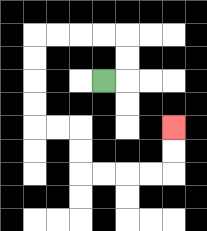{'start': '[4, 3]', 'end': '[7, 5]', 'path_directions': 'R,U,U,L,L,L,L,D,D,D,D,R,R,D,D,R,R,R,R,U,U', 'path_coordinates': '[[4, 3], [5, 3], [5, 2], [5, 1], [4, 1], [3, 1], [2, 1], [1, 1], [1, 2], [1, 3], [1, 4], [1, 5], [2, 5], [3, 5], [3, 6], [3, 7], [4, 7], [5, 7], [6, 7], [7, 7], [7, 6], [7, 5]]'}